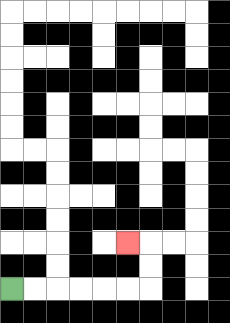{'start': '[0, 12]', 'end': '[5, 10]', 'path_directions': 'R,R,R,R,R,R,U,U,L', 'path_coordinates': '[[0, 12], [1, 12], [2, 12], [3, 12], [4, 12], [5, 12], [6, 12], [6, 11], [6, 10], [5, 10]]'}